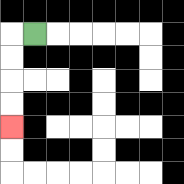{'start': '[1, 1]', 'end': '[0, 5]', 'path_directions': 'L,D,D,D,D', 'path_coordinates': '[[1, 1], [0, 1], [0, 2], [0, 3], [0, 4], [0, 5]]'}